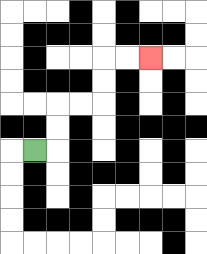{'start': '[1, 6]', 'end': '[6, 2]', 'path_directions': 'R,U,U,R,R,U,U,R,R', 'path_coordinates': '[[1, 6], [2, 6], [2, 5], [2, 4], [3, 4], [4, 4], [4, 3], [4, 2], [5, 2], [6, 2]]'}